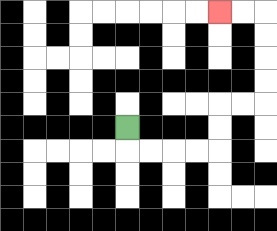{'start': '[5, 5]', 'end': '[9, 0]', 'path_directions': 'D,R,R,R,R,U,U,R,R,U,U,U,U,L,L', 'path_coordinates': '[[5, 5], [5, 6], [6, 6], [7, 6], [8, 6], [9, 6], [9, 5], [9, 4], [10, 4], [11, 4], [11, 3], [11, 2], [11, 1], [11, 0], [10, 0], [9, 0]]'}